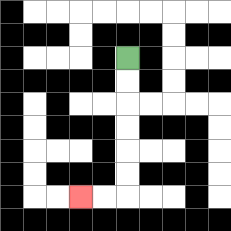{'start': '[5, 2]', 'end': '[3, 8]', 'path_directions': 'D,D,D,D,D,D,L,L', 'path_coordinates': '[[5, 2], [5, 3], [5, 4], [5, 5], [5, 6], [5, 7], [5, 8], [4, 8], [3, 8]]'}